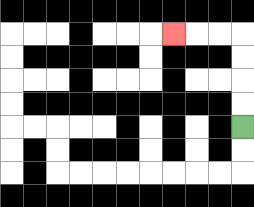{'start': '[10, 5]', 'end': '[7, 1]', 'path_directions': 'U,U,U,U,L,L,L', 'path_coordinates': '[[10, 5], [10, 4], [10, 3], [10, 2], [10, 1], [9, 1], [8, 1], [7, 1]]'}